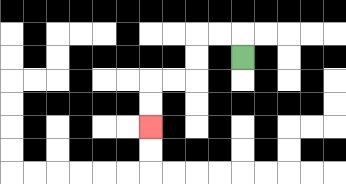{'start': '[10, 2]', 'end': '[6, 5]', 'path_directions': 'U,L,L,D,D,L,L,D,D', 'path_coordinates': '[[10, 2], [10, 1], [9, 1], [8, 1], [8, 2], [8, 3], [7, 3], [6, 3], [6, 4], [6, 5]]'}